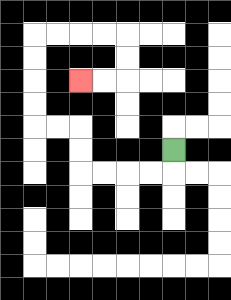{'start': '[7, 6]', 'end': '[3, 3]', 'path_directions': 'D,L,L,L,L,U,U,L,L,U,U,U,U,R,R,R,R,D,D,L,L', 'path_coordinates': '[[7, 6], [7, 7], [6, 7], [5, 7], [4, 7], [3, 7], [3, 6], [3, 5], [2, 5], [1, 5], [1, 4], [1, 3], [1, 2], [1, 1], [2, 1], [3, 1], [4, 1], [5, 1], [5, 2], [5, 3], [4, 3], [3, 3]]'}